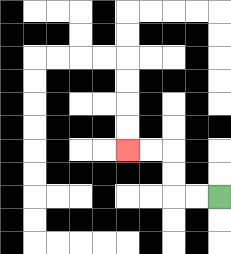{'start': '[9, 8]', 'end': '[5, 6]', 'path_directions': 'L,L,U,U,L,L', 'path_coordinates': '[[9, 8], [8, 8], [7, 8], [7, 7], [7, 6], [6, 6], [5, 6]]'}